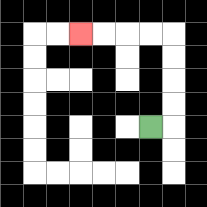{'start': '[6, 5]', 'end': '[3, 1]', 'path_directions': 'R,U,U,U,U,L,L,L,L', 'path_coordinates': '[[6, 5], [7, 5], [7, 4], [7, 3], [7, 2], [7, 1], [6, 1], [5, 1], [4, 1], [3, 1]]'}